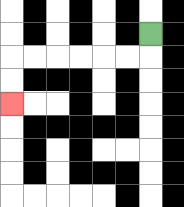{'start': '[6, 1]', 'end': '[0, 4]', 'path_directions': 'D,L,L,L,L,L,L,D,D', 'path_coordinates': '[[6, 1], [6, 2], [5, 2], [4, 2], [3, 2], [2, 2], [1, 2], [0, 2], [0, 3], [0, 4]]'}